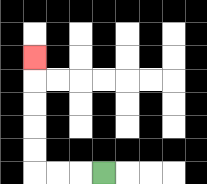{'start': '[4, 7]', 'end': '[1, 2]', 'path_directions': 'L,L,L,U,U,U,U,U', 'path_coordinates': '[[4, 7], [3, 7], [2, 7], [1, 7], [1, 6], [1, 5], [1, 4], [1, 3], [1, 2]]'}